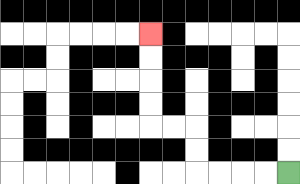{'start': '[12, 7]', 'end': '[6, 1]', 'path_directions': 'L,L,L,L,U,U,L,L,U,U,U,U', 'path_coordinates': '[[12, 7], [11, 7], [10, 7], [9, 7], [8, 7], [8, 6], [8, 5], [7, 5], [6, 5], [6, 4], [6, 3], [6, 2], [6, 1]]'}